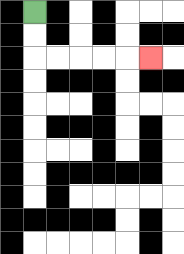{'start': '[1, 0]', 'end': '[6, 2]', 'path_directions': 'D,D,R,R,R,R,R', 'path_coordinates': '[[1, 0], [1, 1], [1, 2], [2, 2], [3, 2], [4, 2], [5, 2], [6, 2]]'}